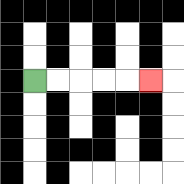{'start': '[1, 3]', 'end': '[6, 3]', 'path_directions': 'R,R,R,R,R', 'path_coordinates': '[[1, 3], [2, 3], [3, 3], [4, 3], [5, 3], [6, 3]]'}